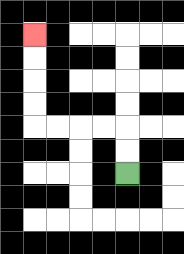{'start': '[5, 7]', 'end': '[1, 1]', 'path_directions': 'U,U,L,L,L,L,U,U,U,U', 'path_coordinates': '[[5, 7], [5, 6], [5, 5], [4, 5], [3, 5], [2, 5], [1, 5], [1, 4], [1, 3], [1, 2], [1, 1]]'}